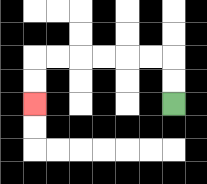{'start': '[7, 4]', 'end': '[1, 4]', 'path_directions': 'U,U,L,L,L,L,L,L,D,D', 'path_coordinates': '[[7, 4], [7, 3], [7, 2], [6, 2], [5, 2], [4, 2], [3, 2], [2, 2], [1, 2], [1, 3], [1, 4]]'}